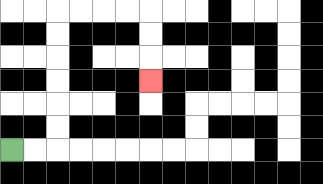{'start': '[0, 6]', 'end': '[6, 3]', 'path_directions': 'R,R,U,U,U,U,U,U,R,R,R,R,D,D,D', 'path_coordinates': '[[0, 6], [1, 6], [2, 6], [2, 5], [2, 4], [2, 3], [2, 2], [2, 1], [2, 0], [3, 0], [4, 0], [5, 0], [6, 0], [6, 1], [6, 2], [6, 3]]'}